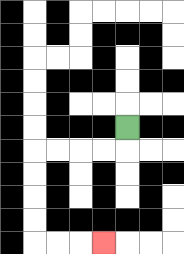{'start': '[5, 5]', 'end': '[4, 10]', 'path_directions': 'D,L,L,L,L,D,D,D,D,R,R,R', 'path_coordinates': '[[5, 5], [5, 6], [4, 6], [3, 6], [2, 6], [1, 6], [1, 7], [1, 8], [1, 9], [1, 10], [2, 10], [3, 10], [4, 10]]'}